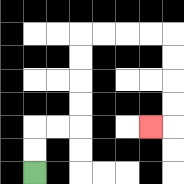{'start': '[1, 7]', 'end': '[6, 5]', 'path_directions': 'U,U,R,R,U,U,U,U,R,R,R,R,D,D,D,D,L', 'path_coordinates': '[[1, 7], [1, 6], [1, 5], [2, 5], [3, 5], [3, 4], [3, 3], [3, 2], [3, 1], [4, 1], [5, 1], [6, 1], [7, 1], [7, 2], [7, 3], [7, 4], [7, 5], [6, 5]]'}